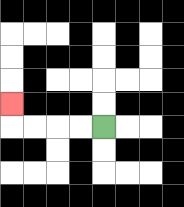{'start': '[4, 5]', 'end': '[0, 4]', 'path_directions': 'L,L,L,L,U', 'path_coordinates': '[[4, 5], [3, 5], [2, 5], [1, 5], [0, 5], [0, 4]]'}